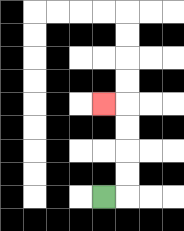{'start': '[4, 8]', 'end': '[4, 4]', 'path_directions': 'R,U,U,U,U,L', 'path_coordinates': '[[4, 8], [5, 8], [5, 7], [5, 6], [5, 5], [5, 4], [4, 4]]'}